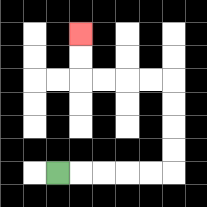{'start': '[2, 7]', 'end': '[3, 1]', 'path_directions': 'R,R,R,R,R,U,U,U,U,L,L,L,L,U,U', 'path_coordinates': '[[2, 7], [3, 7], [4, 7], [5, 7], [6, 7], [7, 7], [7, 6], [7, 5], [7, 4], [7, 3], [6, 3], [5, 3], [4, 3], [3, 3], [3, 2], [3, 1]]'}